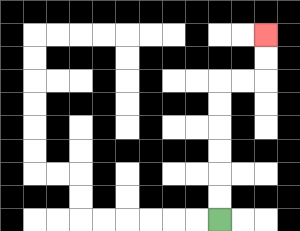{'start': '[9, 9]', 'end': '[11, 1]', 'path_directions': 'U,U,U,U,U,U,R,R,U,U', 'path_coordinates': '[[9, 9], [9, 8], [9, 7], [9, 6], [9, 5], [9, 4], [9, 3], [10, 3], [11, 3], [11, 2], [11, 1]]'}